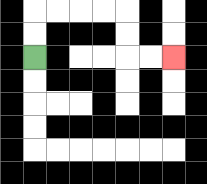{'start': '[1, 2]', 'end': '[7, 2]', 'path_directions': 'U,U,R,R,R,R,D,D,R,R', 'path_coordinates': '[[1, 2], [1, 1], [1, 0], [2, 0], [3, 0], [4, 0], [5, 0], [5, 1], [5, 2], [6, 2], [7, 2]]'}